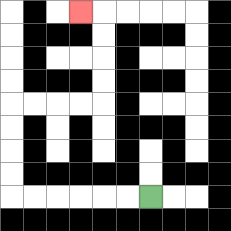{'start': '[6, 8]', 'end': '[3, 0]', 'path_directions': 'L,L,L,L,L,L,U,U,U,U,R,R,R,R,U,U,U,U,L', 'path_coordinates': '[[6, 8], [5, 8], [4, 8], [3, 8], [2, 8], [1, 8], [0, 8], [0, 7], [0, 6], [0, 5], [0, 4], [1, 4], [2, 4], [3, 4], [4, 4], [4, 3], [4, 2], [4, 1], [4, 0], [3, 0]]'}